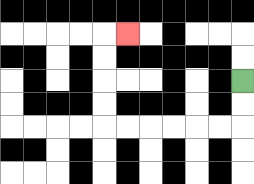{'start': '[10, 3]', 'end': '[5, 1]', 'path_directions': 'D,D,L,L,L,L,L,L,U,U,U,U,R', 'path_coordinates': '[[10, 3], [10, 4], [10, 5], [9, 5], [8, 5], [7, 5], [6, 5], [5, 5], [4, 5], [4, 4], [4, 3], [4, 2], [4, 1], [5, 1]]'}